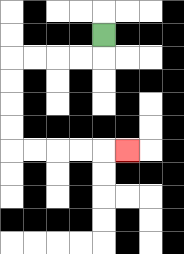{'start': '[4, 1]', 'end': '[5, 6]', 'path_directions': 'D,L,L,L,L,D,D,D,D,R,R,R,R,R', 'path_coordinates': '[[4, 1], [4, 2], [3, 2], [2, 2], [1, 2], [0, 2], [0, 3], [0, 4], [0, 5], [0, 6], [1, 6], [2, 6], [3, 6], [4, 6], [5, 6]]'}